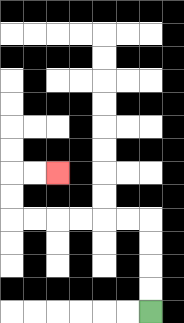{'start': '[6, 13]', 'end': '[2, 7]', 'path_directions': 'U,U,U,U,L,L,L,L,L,L,U,U,R,R', 'path_coordinates': '[[6, 13], [6, 12], [6, 11], [6, 10], [6, 9], [5, 9], [4, 9], [3, 9], [2, 9], [1, 9], [0, 9], [0, 8], [0, 7], [1, 7], [2, 7]]'}